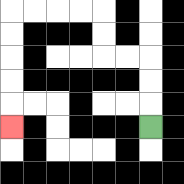{'start': '[6, 5]', 'end': '[0, 5]', 'path_directions': 'U,U,U,L,L,U,U,L,L,L,L,D,D,D,D,D', 'path_coordinates': '[[6, 5], [6, 4], [6, 3], [6, 2], [5, 2], [4, 2], [4, 1], [4, 0], [3, 0], [2, 0], [1, 0], [0, 0], [0, 1], [0, 2], [0, 3], [0, 4], [0, 5]]'}